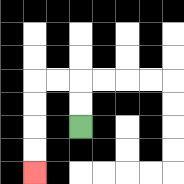{'start': '[3, 5]', 'end': '[1, 7]', 'path_directions': 'U,U,L,L,D,D,D,D', 'path_coordinates': '[[3, 5], [3, 4], [3, 3], [2, 3], [1, 3], [1, 4], [1, 5], [1, 6], [1, 7]]'}